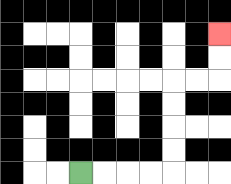{'start': '[3, 7]', 'end': '[9, 1]', 'path_directions': 'R,R,R,R,U,U,U,U,R,R,U,U', 'path_coordinates': '[[3, 7], [4, 7], [5, 7], [6, 7], [7, 7], [7, 6], [7, 5], [7, 4], [7, 3], [8, 3], [9, 3], [9, 2], [9, 1]]'}